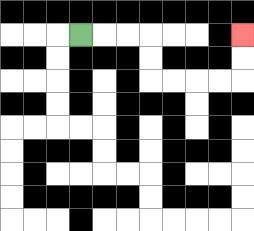{'start': '[3, 1]', 'end': '[10, 1]', 'path_directions': 'R,R,R,D,D,R,R,R,R,U,U', 'path_coordinates': '[[3, 1], [4, 1], [5, 1], [6, 1], [6, 2], [6, 3], [7, 3], [8, 3], [9, 3], [10, 3], [10, 2], [10, 1]]'}